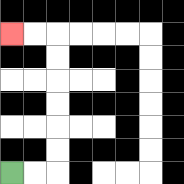{'start': '[0, 7]', 'end': '[0, 1]', 'path_directions': 'R,R,U,U,U,U,U,U,L,L', 'path_coordinates': '[[0, 7], [1, 7], [2, 7], [2, 6], [2, 5], [2, 4], [2, 3], [2, 2], [2, 1], [1, 1], [0, 1]]'}